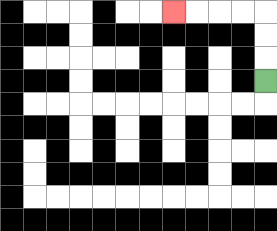{'start': '[11, 3]', 'end': '[7, 0]', 'path_directions': 'U,U,U,L,L,L,L', 'path_coordinates': '[[11, 3], [11, 2], [11, 1], [11, 0], [10, 0], [9, 0], [8, 0], [7, 0]]'}